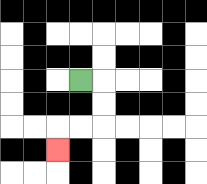{'start': '[3, 3]', 'end': '[2, 6]', 'path_directions': 'R,D,D,L,L,D', 'path_coordinates': '[[3, 3], [4, 3], [4, 4], [4, 5], [3, 5], [2, 5], [2, 6]]'}